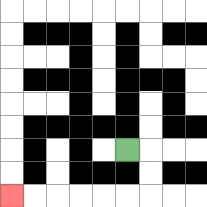{'start': '[5, 6]', 'end': '[0, 8]', 'path_directions': 'R,D,D,L,L,L,L,L,L', 'path_coordinates': '[[5, 6], [6, 6], [6, 7], [6, 8], [5, 8], [4, 8], [3, 8], [2, 8], [1, 8], [0, 8]]'}